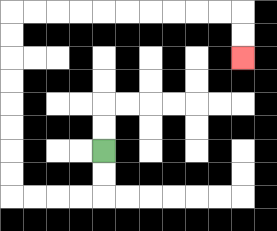{'start': '[4, 6]', 'end': '[10, 2]', 'path_directions': 'D,D,L,L,L,L,U,U,U,U,U,U,U,U,R,R,R,R,R,R,R,R,R,R,D,D', 'path_coordinates': '[[4, 6], [4, 7], [4, 8], [3, 8], [2, 8], [1, 8], [0, 8], [0, 7], [0, 6], [0, 5], [0, 4], [0, 3], [0, 2], [0, 1], [0, 0], [1, 0], [2, 0], [3, 0], [4, 0], [5, 0], [6, 0], [7, 0], [8, 0], [9, 0], [10, 0], [10, 1], [10, 2]]'}